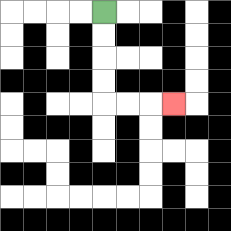{'start': '[4, 0]', 'end': '[7, 4]', 'path_directions': 'D,D,D,D,R,R,R', 'path_coordinates': '[[4, 0], [4, 1], [4, 2], [4, 3], [4, 4], [5, 4], [6, 4], [7, 4]]'}